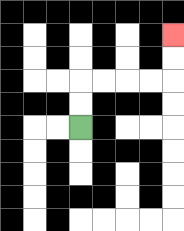{'start': '[3, 5]', 'end': '[7, 1]', 'path_directions': 'U,U,R,R,R,R,U,U', 'path_coordinates': '[[3, 5], [3, 4], [3, 3], [4, 3], [5, 3], [6, 3], [7, 3], [7, 2], [7, 1]]'}